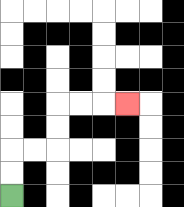{'start': '[0, 8]', 'end': '[5, 4]', 'path_directions': 'U,U,R,R,U,U,R,R,R', 'path_coordinates': '[[0, 8], [0, 7], [0, 6], [1, 6], [2, 6], [2, 5], [2, 4], [3, 4], [4, 4], [5, 4]]'}